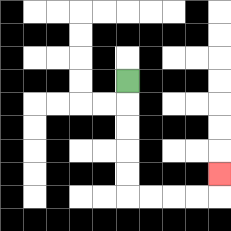{'start': '[5, 3]', 'end': '[9, 7]', 'path_directions': 'D,D,D,D,D,R,R,R,R,U', 'path_coordinates': '[[5, 3], [5, 4], [5, 5], [5, 6], [5, 7], [5, 8], [6, 8], [7, 8], [8, 8], [9, 8], [9, 7]]'}